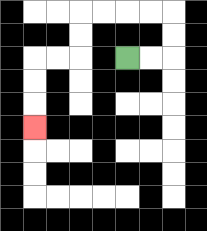{'start': '[5, 2]', 'end': '[1, 5]', 'path_directions': 'R,R,U,U,L,L,L,L,D,D,L,L,D,D,D', 'path_coordinates': '[[5, 2], [6, 2], [7, 2], [7, 1], [7, 0], [6, 0], [5, 0], [4, 0], [3, 0], [3, 1], [3, 2], [2, 2], [1, 2], [1, 3], [1, 4], [1, 5]]'}